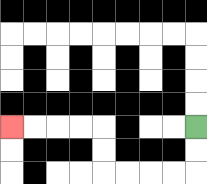{'start': '[8, 5]', 'end': '[0, 5]', 'path_directions': 'D,D,L,L,L,L,U,U,L,L,L,L', 'path_coordinates': '[[8, 5], [8, 6], [8, 7], [7, 7], [6, 7], [5, 7], [4, 7], [4, 6], [4, 5], [3, 5], [2, 5], [1, 5], [0, 5]]'}